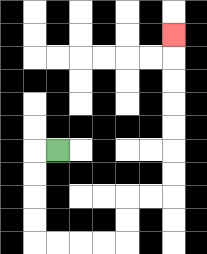{'start': '[2, 6]', 'end': '[7, 1]', 'path_directions': 'L,D,D,D,D,R,R,R,R,U,U,R,R,U,U,U,U,U,U,U', 'path_coordinates': '[[2, 6], [1, 6], [1, 7], [1, 8], [1, 9], [1, 10], [2, 10], [3, 10], [4, 10], [5, 10], [5, 9], [5, 8], [6, 8], [7, 8], [7, 7], [7, 6], [7, 5], [7, 4], [7, 3], [7, 2], [7, 1]]'}